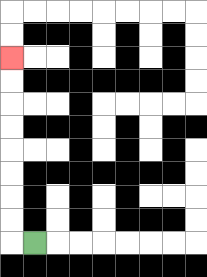{'start': '[1, 10]', 'end': '[0, 2]', 'path_directions': 'L,U,U,U,U,U,U,U,U', 'path_coordinates': '[[1, 10], [0, 10], [0, 9], [0, 8], [0, 7], [0, 6], [0, 5], [0, 4], [0, 3], [0, 2]]'}